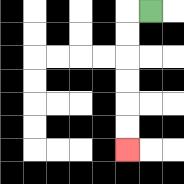{'start': '[6, 0]', 'end': '[5, 6]', 'path_directions': 'L,D,D,D,D,D,D', 'path_coordinates': '[[6, 0], [5, 0], [5, 1], [5, 2], [5, 3], [5, 4], [5, 5], [5, 6]]'}